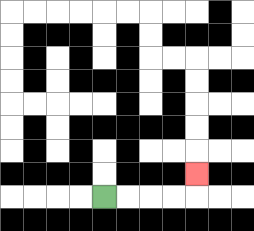{'start': '[4, 8]', 'end': '[8, 7]', 'path_directions': 'R,R,R,R,U', 'path_coordinates': '[[4, 8], [5, 8], [6, 8], [7, 8], [8, 8], [8, 7]]'}